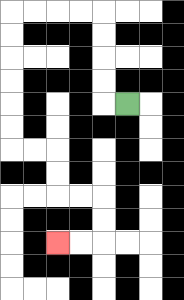{'start': '[5, 4]', 'end': '[2, 10]', 'path_directions': 'L,U,U,U,U,L,L,L,L,D,D,D,D,D,D,R,R,D,D,R,R,D,D,L,L', 'path_coordinates': '[[5, 4], [4, 4], [4, 3], [4, 2], [4, 1], [4, 0], [3, 0], [2, 0], [1, 0], [0, 0], [0, 1], [0, 2], [0, 3], [0, 4], [0, 5], [0, 6], [1, 6], [2, 6], [2, 7], [2, 8], [3, 8], [4, 8], [4, 9], [4, 10], [3, 10], [2, 10]]'}